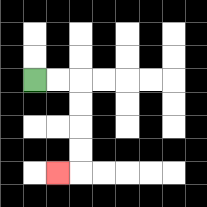{'start': '[1, 3]', 'end': '[2, 7]', 'path_directions': 'R,R,D,D,D,D,L', 'path_coordinates': '[[1, 3], [2, 3], [3, 3], [3, 4], [3, 5], [3, 6], [3, 7], [2, 7]]'}